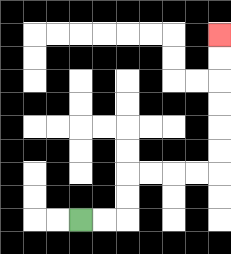{'start': '[3, 9]', 'end': '[9, 1]', 'path_directions': 'R,R,U,U,R,R,R,R,U,U,U,U,U,U', 'path_coordinates': '[[3, 9], [4, 9], [5, 9], [5, 8], [5, 7], [6, 7], [7, 7], [8, 7], [9, 7], [9, 6], [9, 5], [9, 4], [9, 3], [9, 2], [9, 1]]'}